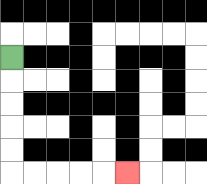{'start': '[0, 2]', 'end': '[5, 7]', 'path_directions': 'D,D,D,D,D,R,R,R,R,R', 'path_coordinates': '[[0, 2], [0, 3], [0, 4], [0, 5], [0, 6], [0, 7], [1, 7], [2, 7], [3, 7], [4, 7], [5, 7]]'}